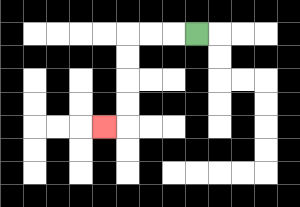{'start': '[8, 1]', 'end': '[4, 5]', 'path_directions': 'L,L,L,D,D,D,D,L', 'path_coordinates': '[[8, 1], [7, 1], [6, 1], [5, 1], [5, 2], [5, 3], [5, 4], [5, 5], [4, 5]]'}